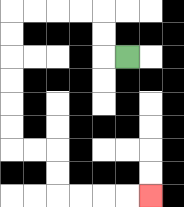{'start': '[5, 2]', 'end': '[6, 8]', 'path_directions': 'L,U,U,L,L,L,L,D,D,D,D,D,D,R,R,D,D,R,R,R,R', 'path_coordinates': '[[5, 2], [4, 2], [4, 1], [4, 0], [3, 0], [2, 0], [1, 0], [0, 0], [0, 1], [0, 2], [0, 3], [0, 4], [0, 5], [0, 6], [1, 6], [2, 6], [2, 7], [2, 8], [3, 8], [4, 8], [5, 8], [6, 8]]'}